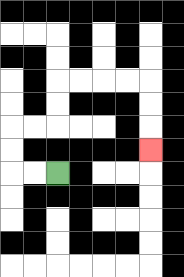{'start': '[2, 7]', 'end': '[6, 6]', 'path_directions': 'L,L,U,U,R,R,U,U,R,R,R,R,D,D,D', 'path_coordinates': '[[2, 7], [1, 7], [0, 7], [0, 6], [0, 5], [1, 5], [2, 5], [2, 4], [2, 3], [3, 3], [4, 3], [5, 3], [6, 3], [6, 4], [6, 5], [6, 6]]'}